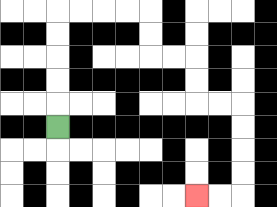{'start': '[2, 5]', 'end': '[8, 8]', 'path_directions': 'U,U,U,U,U,R,R,R,R,D,D,R,R,D,D,R,R,D,D,D,D,L,L', 'path_coordinates': '[[2, 5], [2, 4], [2, 3], [2, 2], [2, 1], [2, 0], [3, 0], [4, 0], [5, 0], [6, 0], [6, 1], [6, 2], [7, 2], [8, 2], [8, 3], [8, 4], [9, 4], [10, 4], [10, 5], [10, 6], [10, 7], [10, 8], [9, 8], [8, 8]]'}